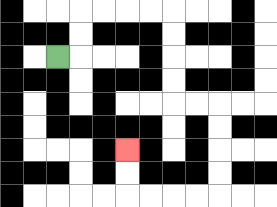{'start': '[2, 2]', 'end': '[5, 6]', 'path_directions': 'R,U,U,R,R,R,R,D,D,D,D,R,R,D,D,D,D,L,L,L,L,U,U', 'path_coordinates': '[[2, 2], [3, 2], [3, 1], [3, 0], [4, 0], [5, 0], [6, 0], [7, 0], [7, 1], [7, 2], [7, 3], [7, 4], [8, 4], [9, 4], [9, 5], [9, 6], [9, 7], [9, 8], [8, 8], [7, 8], [6, 8], [5, 8], [5, 7], [5, 6]]'}